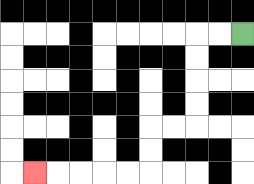{'start': '[10, 1]', 'end': '[1, 7]', 'path_directions': 'L,L,D,D,D,D,L,L,D,D,L,L,L,L,L', 'path_coordinates': '[[10, 1], [9, 1], [8, 1], [8, 2], [8, 3], [8, 4], [8, 5], [7, 5], [6, 5], [6, 6], [6, 7], [5, 7], [4, 7], [3, 7], [2, 7], [1, 7]]'}